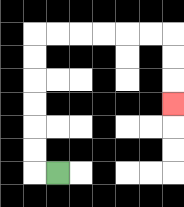{'start': '[2, 7]', 'end': '[7, 4]', 'path_directions': 'L,U,U,U,U,U,U,R,R,R,R,R,R,D,D,D', 'path_coordinates': '[[2, 7], [1, 7], [1, 6], [1, 5], [1, 4], [1, 3], [1, 2], [1, 1], [2, 1], [3, 1], [4, 1], [5, 1], [6, 1], [7, 1], [7, 2], [7, 3], [7, 4]]'}